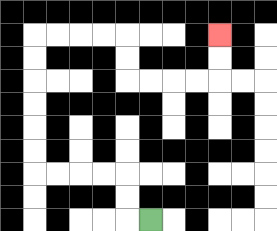{'start': '[6, 9]', 'end': '[9, 1]', 'path_directions': 'L,U,U,L,L,L,L,U,U,U,U,U,U,R,R,R,R,D,D,R,R,R,R,U,U', 'path_coordinates': '[[6, 9], [5, 9], [5, 8], [5, 7], [4, 7], [3, 7], [2, 7], [1, 7], [1, 6], [1, 5], [1, 4], [1, 3], [1, 2], [1, 1], [2, 1], [3, 1], [4, 1], [5, 1], [5, 2], [5, 3], [6, 3], [7, 3], [8, 3], [9, 3], [9, 2], [9, 1]]'}